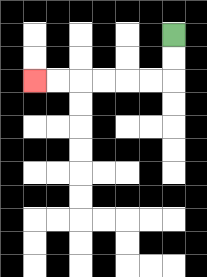{'start': '[7, 1]', 'end': '[1, 3]', 'path_directions': 'D,D,L,L,L,L,L,L', 'path_coordinates': '[[7, 1], [7, 2], [7, 3], [6, 3], [5, 3], [4, 3], [3, 3], [2, 3], [1, 3]]'}